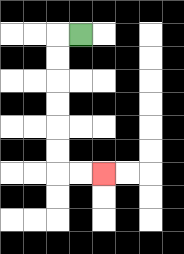{'start': '[3, 1]', 'end': '[4, 7]', 'path_directions': 'L,D,D,D,D,D,D,R,R', 'path_coordinates': '[[3, 1], [2, 1], [2, 2], [2, 3], [2, 4], [2, 5], [2, 6], [2, 7], [3, 7], [4, 7]]'}